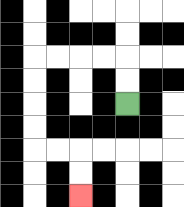{'start': '[5, 4]', 'end': '[3, 8]', 'path_directions': 'U,U,L,L,L,L,D,D,D,D,R,R,D,D', 'path_coordinates': '[[5, 4], [5, 3], [5, 2], [4, 2], [3, 2], [2, 2], [1, 2], [1, 3], [1, 4], [1, 5], [1, 6], [2, 6], [3, 6], [3, 7], [3, 8]]'}